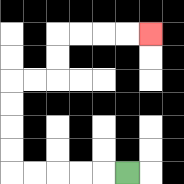{'start': '[5, 7]', 'end': '[6, 1]', 'path_directions': 'L,L,L,L,L,U,U,U,U,R,R,U,U,R,R,R,R', 'path_coordinates': '[[5, 7], [4, 7], [3, 7], [2, 7], [1, 7], [0, 7], [0, 6], [0, 5], [0, 4], [0, 3], [1, 3], [2, 3], [2, 2], [2, 1], [3, 1], [4, 1], [5, 1], [6, 1]]'}